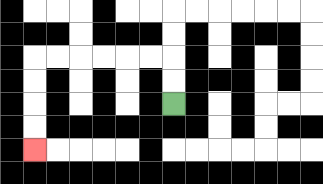{'start': '[7, 4]', 'end': '[1, 6]', 'path_directions': 'U,U,L,L,L,L,L,L,D,D,D,D', 'path_coordinates': '[[7, 4], [7, 3], [7, 2], [6, 2], [5, 2], [4, 2], [3, 2], [2, 2], [1, 2], [1, 3], [1, 4], [1, 5], [1, 6]]'}